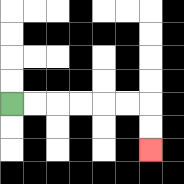{'start': '[0, 4]', 'end': '[6, 6]', 'path_directions': 'R,R,R,R,R,R,D,D', 'path_coordinates': '[[0, 4], [1, 4], [2, 4], [3, 4], [4, 4], [5, 4], [6, 4], [6, 5], [6, 6]]'}